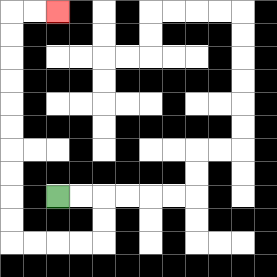{'start': '[2, 8]', 'end': '[2, 0]', 'path_directions': 'R,R,D,D,L,L,L,L,U,U,U,U,U,U,U,U,U,U,R,R', 'path_coordinates': '[[2, 8], [3, 8], [4, 8], [4, 9], [4, 10], [3, 10], [2, 10], [1, 10], [0, 10], [0, 9], [0, 8], [0, 7], [0, 6], [0, 5], [0, 4], [0, 3], [0, 2], [0, 1], [0, 0], [1, 0], [2, 0]]'}